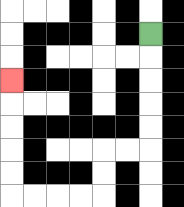{'start': '[6, 1]', 'end': '[0, 3]', 'path_directions': 'D,D,D,D,D,L,L,D,D,L,L,L,L,U,U,U,U,U', 'path_coordinates': '[[6, 1], [6, 2], [6, 3], [6, 4], [6, 5], [6, 6], [5, 6], [4, 6], [4, 7], [4, 8], [3, 8], [2, 8], [1, 8], [0, 8], [0, 7], [0, 6], [0, 5], [0, 4], [0, 3]]'}